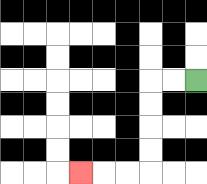{'start': '[8, 3]', 'end': '[3, 7]', 'path_directions': 'L,L,D,D,D,D,L,L,L', 'path_coordinates': '[[8, 3], [7, 3], [6, 3], [6, 4], [6, 5], [6, 6], [6, 7], [5, 7], [4, 7], [3, 7]]'}